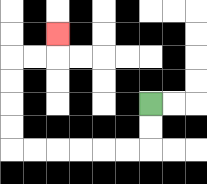{'start': '[6, 4]', 'end': '[2, 1]', 'path_directions': 'D,D,L,L,L,L,L,L,U,U,U,U,R,R,U', 'path_coordinates': '[[6, 4], [6, 5], [6, 6], [5, 6], [4, 6], [3, 6], [2, 6], [1, 6], [0, 6], [0, 5], [0, 4], [0, 3], [0, 2], [1, 2], [2, 2], [2, 1]]'}